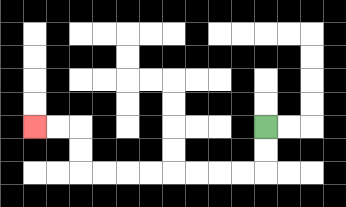{'start': '[11, 5]', 'end': '[1, 5]', 'path_directions': 'D,D,L,L,L,L,L,L,L,L,U,U,L,L', 'path_coordinates': '[[11, 5], [11, 6], [11, 7], [10, 7], [9, 7], [8, 7], [7, 7], [6, 7], [5, 7], [4, 7], [3, 7], [3, 6], [3, 5], [2, 5], [1, 5]]'}